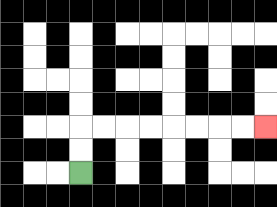{'start': '[3, 7]', 'end': '[11, 5]', 'path_directions': 'U,U,R,R,R,R,R,R,R,R', 'path_coordinates': '[[3, 7], [3, 6], [3, 5], [4, 5], [5, 5], [6, 5], [7, 5], [8, 5], [9, 5], [10, 5], [11, 5]]'}